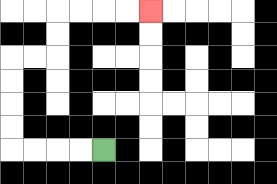{'start': '[4, 6]', 'end': '[6, 0]', 'path_directions': 'L,L,L,L,U,U,U,U,R,R,U,U,R,R,R,R', 'path_coordinates': '[[4, 6], [3, 6], [2, 6], [1, 6], [0, 6], [0, 5], [0, 4], [0, 3], [0, 2], [1, 2], [2, 2], [2, 1], [2, 0], [3, 0], [4, 0], [5, 0], [6, 0]]'}